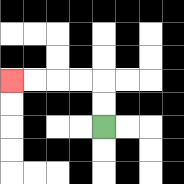{'start': '[4, 5]', 'end': '[0, 3]', 'path_directions': 'U,U,L,L,L,L', 'path_coordinates': '[[4, 5], [4, 4], [4, 3], [3, 3], [2, 3], [1, 3], [0, 3]]'}